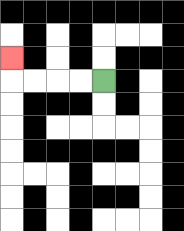{'start': '[4, 3]', 'end': '[0, 2]', 'path_directions': 'L,L,L,L,U', 'path_coordinates': '[[4, 3], [3, 3], [2, 3], [1, 3], [0, 3], [0, 2]]'}